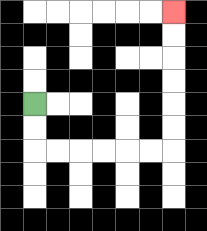{'start': '[1, 4]', 'end': '[7, 0]', 'path_directions': 'D,D,R,R,R,R,R,R,U,U,U,U,U,U', 'path_coordinates': '[[1, 4], [1, 5], [1, 6], [2, 6], [3, 6], [4, 6], [5, 6], [6, 6], [7, 6], [7, 5], [7, 4], [7, 3], [7, 2], [7, 1], [7, 0]]'}